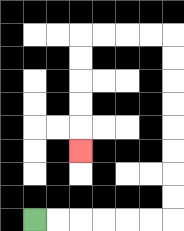{'start': '[1, 9]', 'end': '[3, 6]', 'path_directions': 'R,R,R,R,R,R,U,U,U,U,U,U,U,U,L,L,L,L,D,D,D,D,D', 'path_coordinates': '[[1, 9], [2, 9], [3, 9], [4, 9], [5, 9], [6, 9], [7, 9], [7, 8], [7, 7], [7, 6], [7, 5], [7, 4], [7, 3], [7, 2], [7, 1], [6, 1], [5, 1], [4, 1], [3, 1], [3, 2], [3, 3], [3, 4], [3, 5], [3, 6]]'}